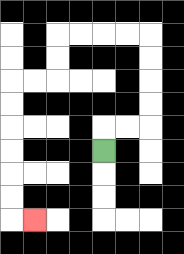{'start': '[4, 6]', 'end': '[1, 9]', 'path_directions': 'U,R,R,U,U,U,U,L,L,L,L,D,D,L,L,D,D,D,D,D,D,R', 'path_coordinates': '[[4, 6], [4, 5], [5, 5], [6, 5], [6, 4], [6, 3], [6, 2], [6, 1], [5, 1], [4, 1], [3, 1], [2, 1], [2, 2], [2, 3], [1, 3], [0, 3], [0, 4], [0, 5], [0, 6], [0, 7], [0, 8], [0, 9], [1, 9]]'}